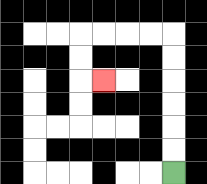{'start': '[7, 7]', 'end': '[4, 3]', 'path_directions': 'U,U,U,U,U,U,L,L,L,L,D,D,R', 'path_coordinates': '[[7, 7], [7, 6], [7, 5], [7, 4], [7, 3], [7, 2], [7, 1], [6, 1], [5, 1], [4, 1], [3, 1], [3, 2], [3, 3], [4, 3]]'}